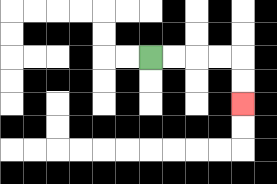{'start': '[6, 2]', 'end': '[10, 4]', 'path_directions': 'R,R,R,R,D,D', 'path_coordinates': '[[6, 2], [7, 2], [8, 2], [9, 2], [10, 2], [10, 3], [10, 4]]'}